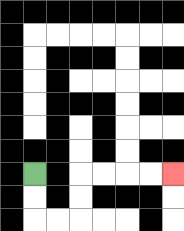{'start': '[1, 7]', 'end': '[7, 7]', 'path_directions': 'D,D,R,R,U,U,R,R,R,R', 'path_coordinates': '[[1, 7], [1, 8], [1, 9], [2, 9], [3, 9], [3, 8], [3, 7], [4, 7], [5, 7], [6, 7], [7, 7]]'}